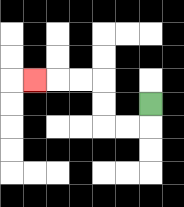{'start': '[6, 4]', 'end': '[1, 3]', 'path_directions': 'D,L,L,U,U,L,L,L', 'path_coordinates': '[[6, 4], [6, 5], [5, 5], [4, 5], [4, 4], [4, 3], [3, 3], [2, 3], [1, 3]]'}